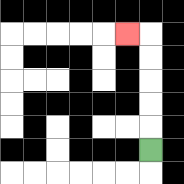{'start': '[6, 6]', 'end': '[5, 1]', 'path_directions': 'U,U,U,U,U,L', 'path_coordinates': '[[6, 6], [6, 5], [6, 4], [6, 3], [6, 2], [6, 1], [5, 1]]'}